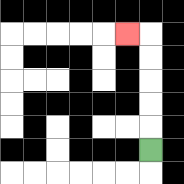{'start': '[6, 6]', 'end': '[5, 1]', 'path_directions': 'U,U,U,U,U,L', 'path_coordinates': '[[6, 6], [6, 5], [6, 4], [6, 3], [6, 2], [6, 1], [5, 1]]'}